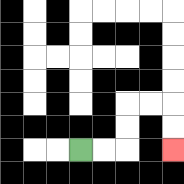{'start': '[3, 6]', 'end': '[7, 6]', 'path_directions': 'R,R,U,U,R,R,D,D', 'path_coordinates': '[[3, 6], [4, 6], [5, 6], [5, 5], [5, 4], [6, 4], [7, 4], [7, 5], [7, 6]]'}